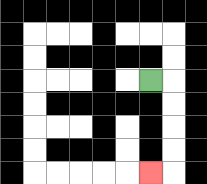{'start': '[6, 3]', 'end': '[6, 7]', 'path_directions': 'R,D,D,D,D,L', 'path_coordinates': '[[6, 3], [7, 3], [7, 4], [7, 5], [7, 6], [7, 7], [6, 7]]'}